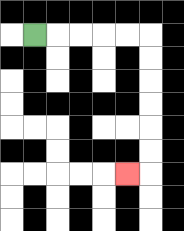{'start': '[1, 1]', 'end': '[5, 7]', 'path_directions': 'R,R,R,R,R,D,D,D,D,D,D,L', 'path_coordinates': '[[1, 1], [2, 1], [3, 1], [4, 1], [5, 1], [6, 1], [6, 2], [6, 3], [6, 4], [6, 5], [6, 6], [6, 7], [5, 7]]'}